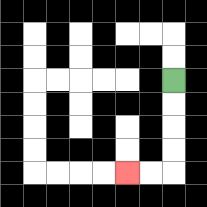{'start': '[7, 3]', 'end': '[5, 7]', 'path_directions': 'D,D,D,D,L,L', 'path_coordinates': '[[7, 3], [7, 4], [7, 5], [7, 6], [7, 7], [6, 7], [5, 7]]'}